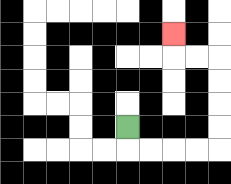{'start': '[5, 5]', 'end': '[7, 1]', 'path_directions': 'D,R,R,R,R,U,U,U,U,L,L,U', 'path_coordinates': '[[5, 5], [5, 6], [6, 6], [7, 6], [8, 6], [9, 6], [9, 5], [9, 4], [9, 3], [9, 2], [8, 2], [7, 2], [7, 1]]'}